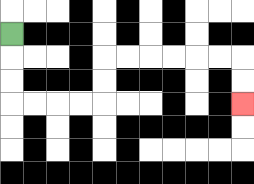{'start': '[0, 1]', 'end': '[10, 4]', 'path_directions': 'D,D,D,R,R,R,R,U,U,R,R,R,R,R,R,D,D', 'path_coordinates': '[[0, 1], [0, 2], [0, 3], [0, 4], [1, 4], [2, 4], [3, 4], [4, 4], [4, 3], [4, 2], [5, 2], [6, 2], [7, 2], [8, 2], [9, 2], [10, 2], [10, 3], [10, 4]]'}